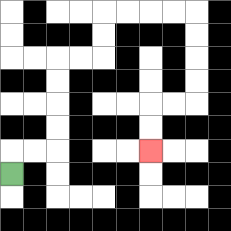{'start': '[0, 7]', 'end': '[6, 6]', 'path_directions': 'U,R,R,U,U,U,U,R,R,U,U,R,R,R,R,D,D,D,D,L,L,D,D', 'path_coordinates': '[[0, 7], [0, 6], [1, 6], [2, 6], [2, 5], [2, 4], [2, 3], [2, 2], [3, 2], [4, 2], [4, 1], [4, 0], [5, 0], [6, 0], [7, 0], [8, 0], [8, 1], [8, 2], [8, 3], [8, 4], [7, 4], [6, 4], [6, 5], [6, 6]]'}